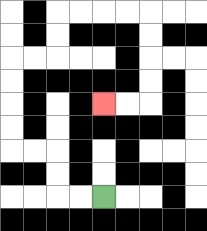{'start': '[4, 8]', 'end': '[4, 4]', 'path_directions': 'L,L,U,U,L,L,U,U,U,U,R,R,U,U,R,R,R,R,D,D,D,D,L,L', 'path_coordinates': '[[4, 8], [3, 8], [2, 8], [2, 7], [2, 6], [1, 6], [0, 6], [0, 5], [0, 4], [0, 3], [0, 2], [1, 2], [2, 2], [2, 1], [2, 0], [3, 0], [4, 0], [5, 0], [6, 0], [6, 1], [6, 2], [6, 3], [6, 4], [5, 4], [4, 4]]'}